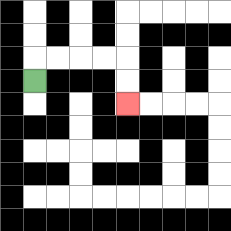{'start': '[1, 3]', 'end': '[5, 4]', 'path_directions': 'U,R,R,R,R,D,D', 'path_coordinates': '[[1, 3], [1, 2], [2, 2], [3, 2], [4, 2], [5, 2], [5, 3], [5, 4]]'}